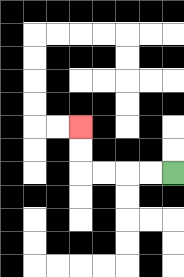{'start': '[7, 7]', 'end': '[3, 5]', 'path_directions': 'L,L,L,L,U,U', 'path_coordinates': '[[7, 7], [6, 7], [5, 7], [4, 7], [3, 7], [3, 6], [3, 5]]'}